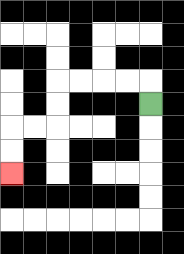{'start': '[6, 4]', 'end': '[0, 7]', 'path_directions': 'U,L,L,L,L,D,D,L,L,D,D', 'path_coordinates': '[[6, 4], [6, 3], [5, 3], [4, 3], [3, 3], [2, 3], [2, 4], [2, 5], [1, 5], [0, 5], [0, 6], [0, 7]]'}